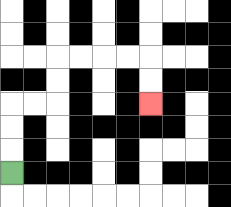{'start': '[0, 7]', 'end': '[6, 4]', 'path_directions': 'U,U,U,R,R,U,U,R,R,R,R,D,D', 'path_coordinates': '[[0, 7], [0, 6], [0, 5], [0, 4], [1, 4], [2, 4], [2, 3], [2, 2], [3, 2], [4, 2], [5, 2], [6, 2], [6, 3], [6, 4]]'}